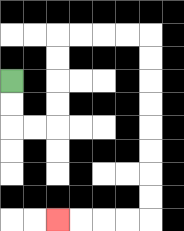{'start': '[0, 3]', 'end': '[2, 9]', 'path_directions': 'D,D,R,R,U,U,U,U,R,R,R,R,D,D,D,D,D,D,D,D,L,L,L,L', 'path_coordinates': '[[0, 3], [0, 4], [0, 5], [1, 5], [2, 5], [2, 4], [2, 3], [2, 2], [2, 1], [3, 1], [4, 1], [5, 1], [6, 1], [6, 2], [6, 3], [6, 4], [6, 5], [6, 6], [6, 7], [6, 8], [6, 9], [5, 9], [4, 9], [3, 9], [2, 9]]'}